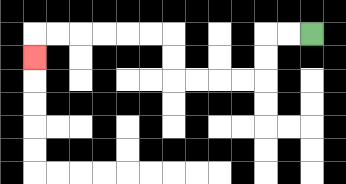{'start': '[13, 1]', 'end': '[1, 2]', 'path_directions': 'L,L,D,D,L,L,L,L,U,U,L,L,L,L,L,L,D', 'path_coordinates': '[[13, 1], [12, 1], [11, 1], [11, 2], [11, 3], [10, 3], [9, 3], [8, 3], [7, 3], [7, 2], [7, 1], [6, 1], [5, 1], [4, 1], [3, 1], [2, 1], [1, 1], [1, 2]]'}